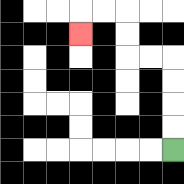{'start': '[7, 6]', 'end': '[3, 1]', 'path_directions': 'U,U,U,U,L,L,U,U,L,L,D', 'path_coordinates': '[[7, 6], [7, 5], [7, 4], [7, 3], [7, 2], [6, 2], [5, 2], [5, 1], [5, 0], [4, 0], [3, 0], [3, 1]]'}